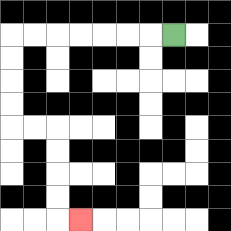{'start': '[7, 1]', 'end': '[3, 9]', 'path_directions': 'L,L,L,L,L,L,L,D,D,D,D,R,R,D,D,D,D,R', 'path_coordinates': '[[7, 1], [6, 1], [5, 1], [4, 1], [3, 1], [2, 1], [1, 1], [0, 1], [0, 2], [0, 3], [0, 4], [0, 5], [1, 5], [2, 5], [2, 6], [2, 7], [2, 8], [2, 9], [3, 9]]'}